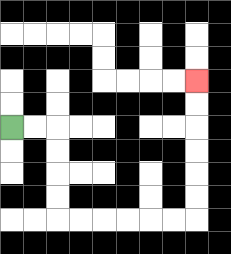{'start': '[0, 5]', 'end': '[8, 3]', 'path_directions': 'R,R,D,D,D,D,R,R,R,R,R,R,U,U,U,U,U,U', 'path_coordinates': '[[0, 5], [1, 5], [2, 5], [2, 6], [2, 7], [2, 8], [2, 9], [3, 9], [4, 9], [5, 9], [6, 9], [7, 9], [8, 9], [8, 8], [8, 7], [8, 6], [8, 5], [8, 4], [8, 3]]'}